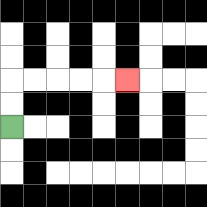{'start': '[0, 5]', 'end': '[5, 3]', 'path_directions': 'U,U,R,R,R,R,R', 'path_coordinates': '[[0, 5], [0, 4], [0, 3], [1, 3], [2, 3], [3, 3], [4, 3], [5, 3]]'}